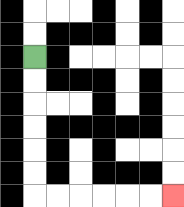{'start': '[1, 2]', 'end': '[7, 8]', 'path_directions': 'D,D,D,D,D,D,R,R,R,R,R,R', 'path_coordinates': '[[1, 2], [1, 3], [1, 4], [1, 5], [1, 6], [1, 7], [1, 8], [2, 8], [3, 8], [4, 8], [5, 8], [6, 8], [7, 8]]'}